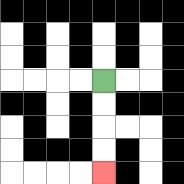{'start': '[4, 3]', 'end': '[4, 7]', 'path_directions': 'D,D,D,D', 'path_coordinates': '[[4, 3], [4, 4], [4, 5], [4, 6], [4, 7]]'}